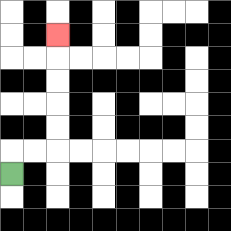{'start': '[0, 7]', 'end': '[2, 1]', 'path_directions': 'U,R,R,U,U,U,U,U', 'path_coordinates': '[[0, 7], [0, 6], [1, 6], [2, 6], [2, 5], [2, 4], [2, 3], [2, 2], [2, 1]]'}